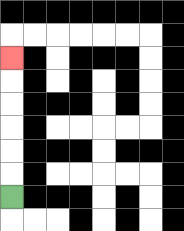{'start': '[0, 8]', 'end': '[0, 2]', 'path_directions': 'U,U,U,U,U,U', 'path_coordinates': '[[0, 8], [0, 7], [0, 6], [0, 5], [0, 4], [0, 3], [0, 2]]'}